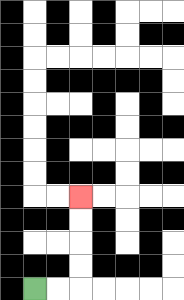{'start': '[1, 12]', 'end': '[3, 8]', 'path_directions': 'R,R,U,U,U,U', 'path_coordinates': '[[1, 12], [2, 12], [3, 12], [3, 11], [3, 10], [3, 9], [3, 8]]'}